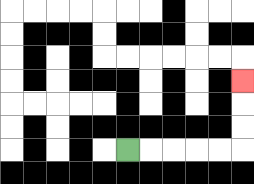{'start': '[5, 6]', 'end': '[10, 3]', 'path_directions': 'R,R,R,R,R,U,U,U', 'path_coordinates': '[[5, 6], [6, 6], [7, 6], [8, 6], [9, 6], [10, 6], [10, 5], [10, 4], [10, 3]]'}